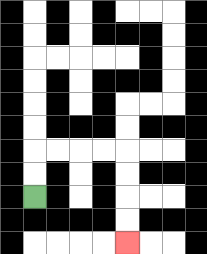{'start': '[1, 8]', 'end': '[5, 10]', 'path_directions': 'U,U,R,R,R,R,D,D,D,D', 'path_coordinates': '[[1, 8], [1, 7], [1, 6], [2, 6], [3, 6], [4, 6], [5, 6], [5, 7], [5, 8], [5, 9], [5, 10]]'}